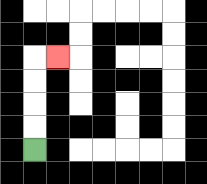{'start': '[1, 6]', 'end': '[2, 2]', 'path_directions': 'U,U,U,U,R', 'path_coordinates': '[[1, 6], [1, 5], [1, 4], [1, 3], [1, 2], [2, 2]]'}